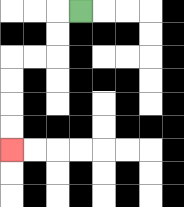{'start': '[3, 0]', 'end': '[0, 6]', 'path_directions': 'L,D,D,L,L,D,D,D,D', 'path_coordinates': '[[3, 0], [2, 0], [2, 1], [2, 2], [1, 2], [0, 2], [0, 3], [0, 4], [0, 5], [0, 6]]'}